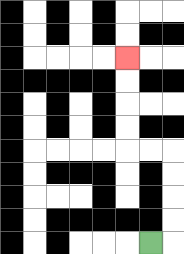{'start': '[6, 10]', 'end': '[5, 2]', 'path_directions': 'R,U,U,U,U,L,L,U,U,U,U', 'path_coordinates': '[[6, 10], [7, 10], [7, 9], [7, 8], [7, 7], [7, 6], [6, 6], [5, 6], [5, 5], [5, 4], [5, 3], [5, 2]]'}